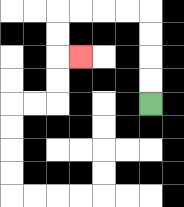{'start': '[6, 4]', 'end': '[3, 2]', 'path_directions': 'U,U,U,U,L,L,L,L,D,D,R', 'path_coordinates': '[[6, 4], [6, 3], [6, 2], [6, 1], [6, 0], [5, 0], [4, 0], [3, 0], [2, 0], [2, 1], [2, 2], [3, 2]]'}